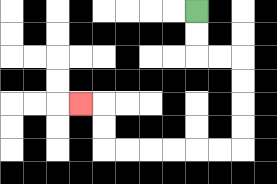{'start': '[8, 0]', 'end': '[3, 4]', 'path_directions': 'D,D,R,R,D,D,D,D,L,L,L,L,L,L,U,U,L', 'path_coordinates': '[[8, 0], [8, 1], [8, 2], [9, 2], [10, 2], [10, 3], [10, 4], [10, 5], [10, 6], [9, 6], [8, 6], [7, 6], [6, 6], [5, 6], [4, 6], [4, 5], [4, 4], [3, 4]]'}